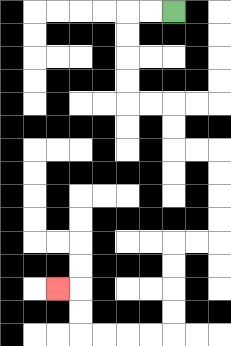{'start': '[7, 0]', 'end': '[2, 12]', 'path_directions': 'L,L,D,D,D,D,R,R,D,D,R,R,D,D,D,D,L,L,D,D,D,D,L,L,L,L,U,U,L', 'path_coordinates': '[[7, 0], [6, 0], [5, 0], [5, 1], [5, 2], [5, 3], [5, 4], [6, 4], [7, 4], [7, 5], [7, 6], [8, 6], [9, 6], [9, 7], [9, 8], [9, 9], [9, 10], [8, 10], [7, 10], [7, 11], [7, 12], [7, 13], [7, 14], [6, 14], [5, 14], [4, 14], [3, 14], [3, 13], [3, 12], [2, 12]]'}